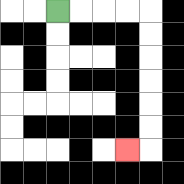{'start': '[2, 0]', 'end': '[5, 6]', 'path_directions': 'R,R,R,R,D,D,D,D,D,D,L', 'path_coordinates': '[[2, 0], [3, 0], [4, 0], [5, 0], [6, 0], [6, 1], [6, 2], [6, 3], [6, 4], [6, 5], [6, 6], [5, 6]]'}